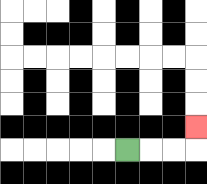{'start': '[5, 6]', 'end': '[8, 5]', 'path_directions': 'R,R,R,U', 'path_coordinates': '[[5, 6], [6, 6], [7, 6], [8, 6], [8, 5]]'}